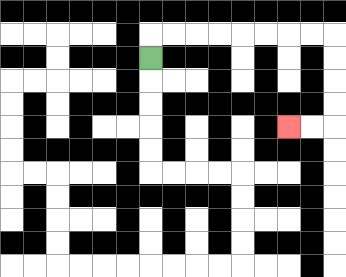{'start': '[6, 2]', 'end': '[12, 5]', 'path_directions': 'U,R,R,R,R,R,R,R,R,D,D,D,D,L,L', 'path_coordinates': '[[6, 2], [6, 1], [7, 1], [8, 1], [9, 1], [10, 1], [11, 1], [12, 1], [13, 1], [14, 1], [14, 2], [14, 3], [14, 4], [14, 5], [13, 5], [12, 5]]'}